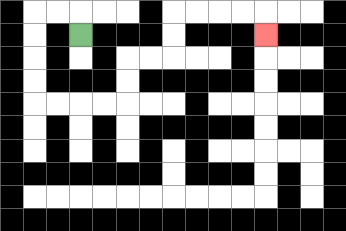{'start': '[3, 1]', 'end': '[11, 1]', 'path_directions': 'U,L,L,D,D,D,D,R,R,R,R,U,U,R,R,U,U,R,R,R,R,D', 'path_coordinates': '[[3, 1], [3, 0], [2, 0], [1, 0], [1, 1], [1, 2], [1, 3], [1, 4], [2, 4], [3, 4], [4, 4], [5, 4], [5, 3], [5, 2], [6, 2], [7, 2], [7, 1], [7, 0], [8, 0], [9, 0], [10, 0], [11, 0], [11, 1]]'}